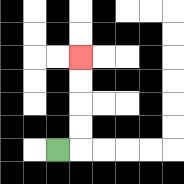{'start': '[2, 6]', 'end': '[3, 2]', 'path_directions': 'R,U,U,U,U', 'path_coordinates': '[[2, 6], [3, 6], [3, 5], [3, 4], [3, 3], [3, 2]]'}